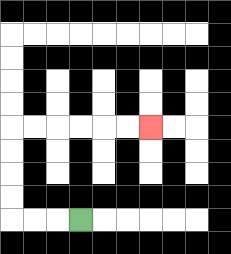{'start': '[3, 9]', 'end': '[6, 5]', 'path_directions': 'L,L,L,U,U,U,U,R,R,R,R,R,R', 'path_coordinates': '[[3, 9], [2, 9], [1, 9], [0, 9], [0, 8], [0, 7], [0, 6], [0, 5], [1, 5], [2, 5], [3, 5], [4, 5], [5, 5], [6, 5]]'}